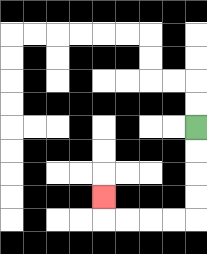{'start': '[8, 5]', 'end': '[4, 8]', 'path_directions': 'D,D,D,D,L,L,L,L,U', 'path_coordinates': '[[8, 5], [8, 6], [8, 7], [8, 8], [8, 9], [7, 9], [6, 9], [5, 9], [4, 9], [4, 8]]'}